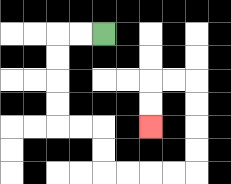{'start': '[4, 1]', 'end': '[6, 5]', 'path_directions': 'L,L,D,D,D,D,R,R,D,D,R,R,R,R,U,U,U,U,L,L,D,D', 'path_coordinates': '[[4, 1], [3, 1], [2, 1], [2, 2], [2, 3], [2, 4], [2, 5], [3, 5], [4, 5], [4, 6], [4, 7], [5, 7], [6, 7], [7, 7], [8, 7], [8, 6], [8, 5], [8, 4], [8, 3], [7, 3], [6, 3], [6, 4], [6, 5]]'}